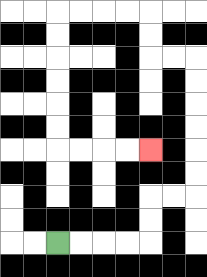{'start': '[2, 10]', 'end': '[6, 6]', 'path_directions': 'R,R,R,R,U,U,R,R,U,U,U,U,U,U,L,L,U,U,L,L,L,L,D,D,D,D,D,D,R,R,R,R', 'path_coordinates': '[[2, 10], [3, 10], [4, 10], [5, 10], [6, 10], [6, 9], [6, 8], [7, 8], [8, 8], [8, 7], [8, 6], [8, 5], [8, 4], [8, 3], [8, 2], [7, 2], [6, 2], [6, 1], [6, 0], [5, 0], [4, 0], [3, 0], [2, 0], [2, 1], [2, 2], [2, 3], [2, 4], [2, 5], [2, 6], [3, 6], [4, 6], [5, 6], [6, 6]]'}